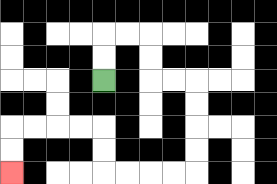{'start': '[4, 3]', 'end': '[0, 7]', 'path_directions': 'U,U,R,R,D,D,R,R,D,D,D,D,L,L,L,L,U,U,L,L,L,L,D,D', 'path_coordinates': '[[4, 3], [4, 2], [4, 1], [5, 1], [6, 1], [6, 2], [6, 3], [7, 3], [8, 3], [8, 4], [8, 5], [8, 6], [8, 7], [7, 7], [6, 7], [5, 7], [4, 7], [4, 6], [4, 5], [3, 5], [2, 5], [1, 5], [0, 5], [0, 6], [0, 7]]'}